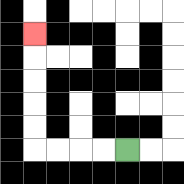{'start': '[5, 6]', 'end': '[1, 1]', 'path_directions': 'L,L,L,L,U,U,U,U,U', 'path_coordinates': '[[5, 6], [4, 6], [3, 6], [2, 6], [1, 6], [1, 5], [1, 4], [1, 3], [1, 2], [1, 1]]'}